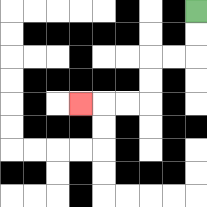{'start': '[8, 0]', 'end': '[3, 4]', 'path_directions': 'D,D,L,L,D,D,L,L,L', 'path_coordinates': '[[8, 0], [8, 1], [8, 2], [7, 2], [6, 2], [6, 3], [6, 4], [5, 4], [4, 4], [3, 4]]'}